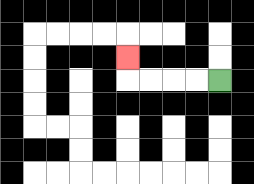{'start': '[9, 3]', 'end': '[5, 2]', 'path_directions': 'L,L,L,L,U', 'path_coordinates': '[[9, 3], [8, 3], [7, 3], [6, 3], [5, 3], [5, 2]]'}